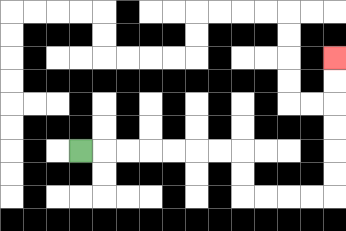{'start': '[3, 6]', 'end': '[14, 2]', 'path_directions': 'R,R,R,R,R,R,R,D,D,R,R,R,R,U,U,U,U,U,U', 'path_coordinates': '[[3, 6], [4, 6], [5, 6], [6, 6], [7, 6], [8, 6], [9, 6], [10, 6], [10, 7], [10, 8], [11, 8], [12, 8], [13, 8], [14, 8], [14, 7], [14, 6], [14, 5], [14, 4], [14, 3], [14, 2]]'}